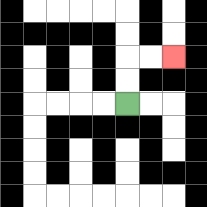{'start': '[5, 4]', 'end': '[7, 2]', 'path_directions': 'U,U,R,R', 'path_coordinates': '[[5, 4], [5, 3], [5, 2], [6, 2], [7, 2]]'}